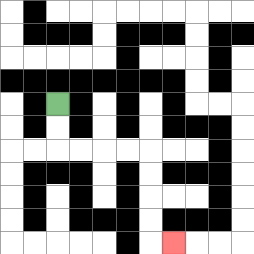{'start': '[2, 4]', 'end': '[7, 10]', 'path_directions': 'D,D,R,R,R,R,D,D,D,D,R', 'path_coordinates': '[[2, 4], [2, 5], [2, 6], [3, 6], [4, 6], [5, 6], [6, 6], [6, 7], [6, 8], [6, 9], [6, 10], [7, 10]]'}